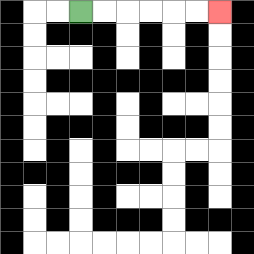{'start': '[3, 0]', 'end': '[9, 0]', 'path_directions': 'R,R,R,R,R,R', 'path_coordinates': '[[3, 0], [4, 0], [5, 0], [6, 0], [7, 0], [8, 0], [9, 0]]'}